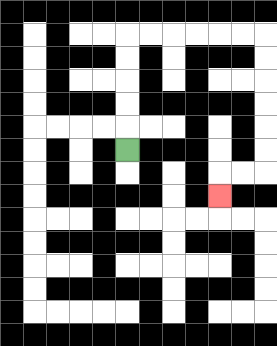{'start': '[5, 6]', 'end': '[9, 8]', 'path_directions': 'U,U,U,U,U,R,R,R,R,R,R,D,D,D,D,D,D,L,L,D', 'path_coordinates': '[[5, 6], [5, 5], [5, 4], [5, 3], [5, 2], [5, 1], [6, 1], [7, 1], [8, 1], [9, 1], [10, 1], [11, 1], [11, 2], [11, 3], [11, 4], [11, 5], [11, 6], [11, 7], [10, 7], [9, 7], [9, 8]]'}